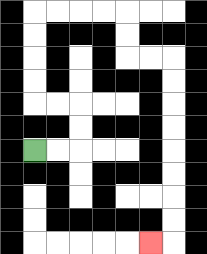{'start': '[1, 6]', 'end': '[6, 10]', 'path_directions': 'R,R,U,U,L,L,U,U,U,U,R,R,R,R,D,D,R,R,D,D,D,D,D,D,D,D,L', 'path_coordinates': '[[1, 6], [2, 6], [3, 6], [3, 5], [3, 4], [2, 4], [1, 4], [1, 3], [1, 2], [1, 1], [1, 0], [2, 0], [3, 0], [4, 0], [5, 0], [5, 1], [5, 2], [6, 2], [7, 2], [7, 3], [7, 4], [7, 5], [7, 6], [7, 7], [7, 8], [7, 9], [7, 10], [6, 10]]'}